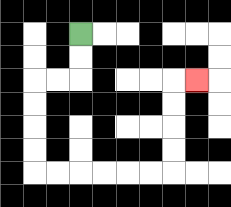{'start': '[3, 1]', 'end': '[8, 3]', 'path_directions': 'D,D,L,L,D,D,D,D,R,R,R,R,R,R,U,U,U,U,R', 'path_coordinates': '[[3, 1], [3, 2], [3, 3], [2, 3], [1, 3], [1, 4], [1, 5], [1, 6], [1, 7], [2, 7], [3, 7], [4, 7], [5, 7], [6, 7], [7, 7], [7, 6], [7, 5], [7, 4], [7, 3], [8, 3]]'}